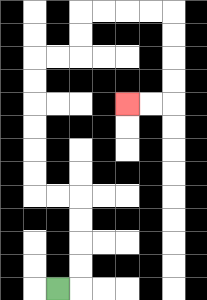{'start': '[2, 12]', 'end': '[5, 4]', 'path_directions': 'R,U,U,U,U,L,L,U,U,U,U,U,U,R,R,U,U,R,R,R,R,D,D,D,D,L,L', 'path_coordinates': '[[2, 12], [3, 12], [3, 11], [3, 10], [3, 9], [3, 8], [2, 8], [1, 8], [1, 7], [1, 6], [1, 5], [1, 4], [1, 3], [1, 2], [2, 2], [3, 2], [3, 1], [3, 0], [4, 0], [5, 0], [6, 0], [7, 0], [7, 1], [7, 2], [7, 3], [7, 4], [6, 4], [5, 4]]'}